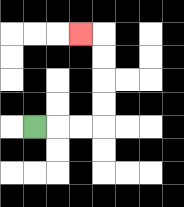{'start': '[1, 5]', 'end': '[3, 1]', 'path_directions': 'R,R,R,U,U,U,U,L', 'path_coordinates': '[[1, 5], [2, 5], [3, 5], [4, 5], [4, 4], [4, 3], [4, 2], [4, 1], [3, 1]]'}